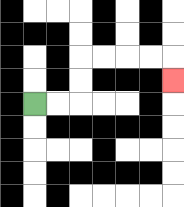{'start': '[1, 4]', 'end': '[7, 3]', 'path_directions': 'R,R,U,U,R,R,R,R,D', 'path_coordinates': '[[1, 4], [2, 4], [3, 4], [3, 3], [3, 2], [4, 2], [5, 2], [6, 2], [7, 2], [7, 3]]'}